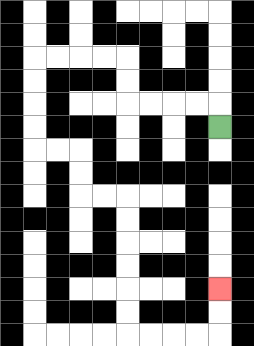{'start': '[9, 5]', 'end': '[9, 12]', 'path_directions': 'U,L,L,L,L,U,U,L,L,L,L,D,D,D,D,R,R,D,D,R,R,D,D,D,D,D,D,R,R,R,R,U,U', 'path_coordinates': '[[9, 5], [9, 4], [8, 4], [7, 4], [6, 4], [5, 4], [5, 3], [5, 2], [4, 2], [3, 2], [2, 2], [1, 2], [1, 3], [1, 4], [1, 5], [1, 6], [2, 6], [3, 6], [3, 7], [3, 8], [4, 8], [5, 8], [5, 9], [5, 10], [5, 11], [5, 12], [5, 13], [5, 14], [6, 14], [7, 14], [8, 14], [9, 14], [9, 13], [9, 12]]'}